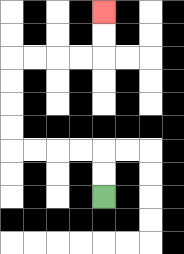{'start': '[4, 8]', 'end': '[4, 0]', 'path_directions': 'U,U,L,L,L,L,U,U,U,U,R,R,R,R,U,U', 'path_coordinates': '[[4, 8], [4, 7], [4, 6], [3, 6], [2, 6], [1, 6], [0, 6], [0, 5], [0, 4], [0, 3], [0, 2], [1, 2], [2, 2], [3, 2], [4, 2], [4, 1], [4, 0]]'}